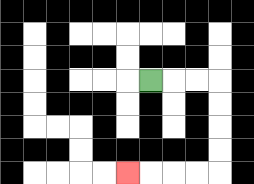{'start': '[6, 3]', 'end': '[5, 7]', 'path_directions': 'R,R,R,D,D,D,D,L,L,L,L', 'path_coordinates': '[[6, 3], [7, 3], [8, 3], [9, 3], [9, 4], [9, 5], [9, 6], [9, 7], [8, 7], [7, 7], [6, 7], [5, 7]]'}